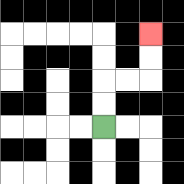{'start': '[4, 5]', 'end': '[6, 1]', 'path_directions': 'U,U,R,R,U,U', 'path_coordinates': '[[4, 5], [4, 4], [4, 3], [5, 3], [6, 3], [6, 2], [6, 1]]'}